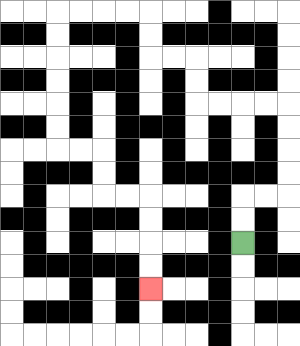{'start': '[10, 10]', 'end': '[6, 12]', 'path_directions': 'U,U,R,R,U,U,U,U,L,L,L,L,U,U,L,L,U,U,L,L,L,L,D,D,D,D,D,D,R,R,D,D,R,R,D,D,D,D', 'path_coordinates': '[[10, 10], [10, 9], [10, 8], [11, 8], [12, 8], [12, 7], [12, 6], [12, 5], [12, 4], [11, 4], [10, 4], [9, 4], [8, 4], [8, 3], [8, 2], [7, 2], [6, 2], [6, 1], [6, 0], [5, 0], [4, 0], [3, 0], [2, 0], [2, 1], [2, 2], [2, 3], [2, 4], [2, 5], [2, 6], [3, 6], [4, 6], [4, 7], [4, 8], [5, 8], [6, 8], [6, 9], [6, 10], [6, 11], [6, 12]]'}